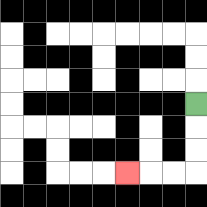{'start': '[8, 4]', 'end': '[5, 7]', 'path_directions': 'D,D,D,L,L,L', 'path_coordinates': '[[8, 4], [8, 5], [8, 6], [8, 7], [7, 7], [6, 7], [5, 7]]'}